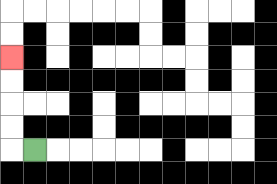{'start': '[1, 6]', 'end': '[0, 2]', 'path_directions': 'L,U,U,U,U', 'path_coordinates': '[[1, 6], [0, 6], [0, 5], [0, 4], [0, 3], [0, 2]]'}